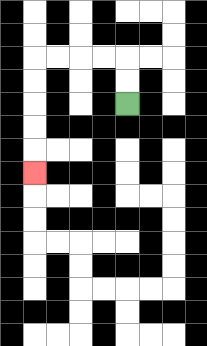{'start': '[5, 4]', 'end': '[1, 7]', 'path_directions': 'U,U,L,L,L,L,D,D,D,D,D', 'path_coordinates': '[[5, 4], [5, 3], [5, 2], [4, 2], [3, 2], [2, 2], [1, 2], [1, 3], [1, 4], [1, 5], [1, 6], [1, 7]]'}